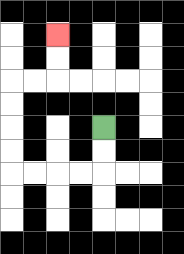{'start': '[4, 5]', 'end': '[2, 1]', 'path_directions': 'D,D,L,L,L,L,U,U,U,U,R,R,U,U', 'path_coordinates': '[[4, 5], [4, 6], [4, 7], [3, 7], [2, 7], [1, 7], [0, 7], [0, 6], [0, 5], [0, 4], [0, 3], [1, 3], [2, 3], [2, 2], [2, 1]]'}